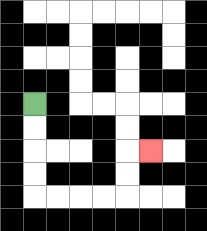{'start': '[1, 4]', 'end': '[6, 6]', 'path_directions': 'D,D,D,D,R,R,R,R,U,U,R', 'path_coordinates': '[[1, 4], [1, 5], [1, 6], [1, 7], [1, 8], [2, 8], [3, 8], [4, 8], [5, 8], [5, 7], [5, 6], [6, 6]]'}